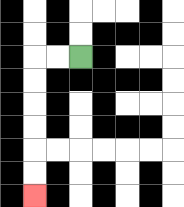{'start': '[3, 2]', 'end': '[1, 8]', 'path_directions': 'L,L,D,D,D,D,D,D', 'path_coordinates': '[[3, 2], [2, 2], [1, 2], [1, 3], [1, 4], [1, 5], [1, 6], [1, 7], [1, 8]]'}